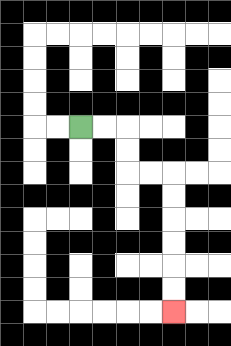{'start': '[3, 5]', 'end': '[7, 13]', 'path_directions': 'R,R,D,D,R,R,D,D,D,D,D,D', 'path_coordinates': '[[3, 5], [4, 5], [5, 5], [5, 6], [5, 7], [6, 7], [7, 7], [7, 8], [7, 9], [7, 10], [7, 11], [7, 12], [7, 13]]'}